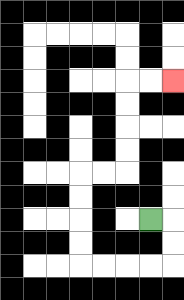{'start': '[6, 9]', 'end': '[7, 3]', 'path_directions': 'R,D,D,L,L,L,L,U,U,U,U,R,R,U,U,U,U,R,R', 'path_coordinates': '[[6, 9], [7, 9], [7, 10], [7, 11], [6, 11], [5, 11], [4, 11], [3, 11], [3, 10], [3, 9], [3, 8], [3, 7], [4, 7], [5, 7], [5, 6], [5, 5], [5, 4], [5, 3], [6, 3], [7, 3]]'}